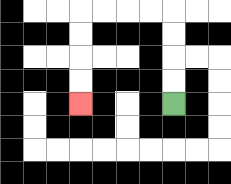{'start': '[7, 4]', 'end': '[3, 4]', 'path_directions': 'U,U,U,U,L,L,L,L,D,D,D,D', 'path_coordinates': '[[7, 4], [7, 3], [7, 2], [7, 1], [7, 0], [6, 0], [5, 0], [4, 0], [3, 0], [3, 1], [3, 2], [3, 3], [3, 4]]'}